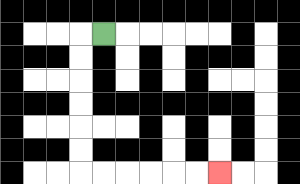{'start': '[4, 1]', 'end': '[9, 7]', 'path_directions': 'L,D,D,D,D,D,D,R,R,R,R,R,R', 'path_coordinates': '[[4, 1], [3, 1], [3, 2], [3, 3], [3, 4], [3, 5], [3, 6], [3, 7], [4, 7], [5, 7], [6, 7], [7, 7], [8, 7], [9, 7]]'}